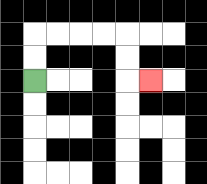{'start': '[1, 3]', 'end': '[6, 3]', 'path_directions': 'U,U,R,R,R,R,D,D,R', 'path_coordinates': '[[1, 3], [1, 2], [1, 1], [2, 1], [3, 1], [4, 1], [5, 1], [5, 2], [5, 3], [6, 3]]'}